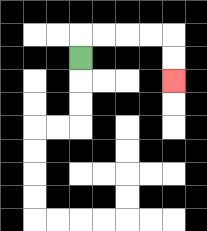{'start': '[3, 2]', 'end': '[7, 3]', 'path_directions': 'U,R,R,R,R,D,D', 'path_coordinates': '[[3, 2], [3, 1], [4, 1], [5, 1], [6, 1], [7, 1], [7, 2], [7, 3]]'}